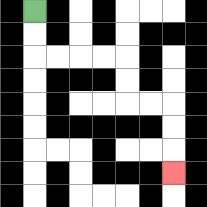{'start': '[1, 0]', 'end': '[7, 7]', 'path_directions': 'D,D,R,R,R,R,D,D,R,R,D,D,D', 'path_coordinates': '[[1, 0], [1, 1], [1, 2], [2, 2], [3, 2], [4, 2], [5, 2], [5, 3], [5, 4], [6, 4], [7, 4], [7, 5], [7, 6], [7, 7]]'}